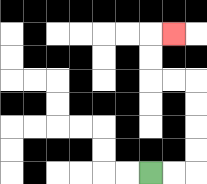{'start': '[6, 7]', 'end': '[7, 1]', 'path_directions': 'R,R,U,U,U,U,L,L,U,U,R', 'path_coordinates': '[[6, 7], [7, 7], [8, 7], [8, 6], [8, 5], [8, 4], [8, 3], [7, 3], [6, 3], [6, 2], [6, 1], [7, 1]]'}